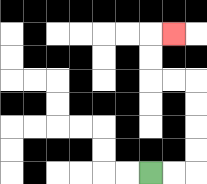{'start': '[6, 7]', 'end': '[7, 1]', 'path_directions': 'R,R,U,U,U,U,L,L,U,U,R', 'path_coordinates': '[[6, 7], [7, 7], [8, 7], [8, 6], [8, 5], [8, 4], [8, 3], [7, 3], [6, 3], [6, 2], [6, 1], [7, 1]]'}